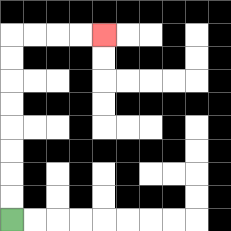{'start': '[0, 9]', 'end': '[4, 1]', 'path_directions': 'U,U,U,U,U,U,U,U,R,R,R,R', 'path_coordinates': '[[0, 9], [0, 8], [0, 7], [0, 6], [0, 5], [0, 4], [0, 3], [0, 2], [0, 1], [1, 1], [2, 1], [3, 1], [4, 1]]'}